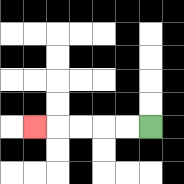{'start': '[6, 5]', 'end': '[1, 5]', 'path_directions': 'L,L,L,L,L', 'path_coordinates': '[[6, 5], [5, 5], [4, 5], [3, 5], [2, 5], [1, 5]]'}